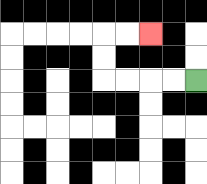{'start': '[8, 3]', 'end': '[6, 1]', 'path_directions': 'L,L,L,L,U,U,R,R', 'path_coordinates': '[[8, 3], [7, 3], [6, 3], [5, 3], [4, 3], [4, 2], [4, 1], [5, 1], [6, 1]]'}